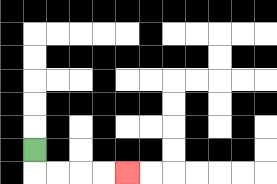{'start': '[1, 6]', 'end': '[5, 7]', 'path_directions': 'D,R,R,R,R', 'path_coordinates': '[[1, 6], [1, 7], [2, 7], [3, 7], [4, 7], [5, 7]]'}